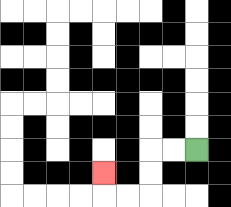{'start': '[8, 6]', 'end': '[4, 7]', 'path_directions': 'L,L,D,D,L,L,U', 'path_coordinates': '[[8, 6], [7, 6], [6, 6], [6, 7], [6, 8], [5, 8], [4, 8], [4, 7]]'}